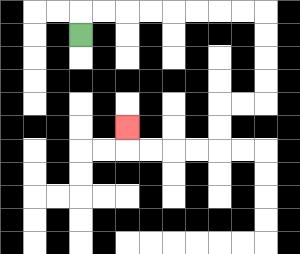{'start': '[3, 1]', 'end': '[5, 5]', 'path_directions': 'U,R,R,R,R,R,R,R,R,D,D,D,D,L,L,D,D,L,L,L,L,U', 'path_coordinates': '[[3, 1], [3, 0], [4, 0], [5, 0], [6, 0], [7, 0], [8, 0], [9, 0], [10, 0], [11, 0], [11, 1], [11, 2], [11, 3], [11, 4], [10, 4], [9, 4], [9, 5], [9, 6], [8, 6], [7, 6], [6, 6], [5, 6], [5, 5]]'}